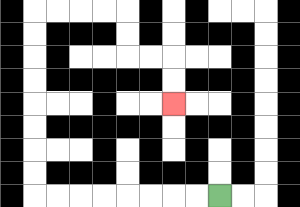{'start': '[9, 8]', 'end': '[7, 4]', 'path_directions': 'L,L,L,L,L,L,L,L,U,U,U,U,U,U,U,U,R,R,R,R,D,D,R,R,D,D', 'path_coordinates': '[[9, 8], [8, 8], [7, 8], [6, 8], [5, 8], [4, 8], [3, 8], [2, 8], [1, 8], [1, 7], [1, 6], [1, 5], [1, 4], [1, 3], [1, 2], [1, 1], [1, 0], [2, 0], [3, 0], [4, 0], [5, 0], [5, 1], [5, 2], [6, 2], [7, 2], [7, 3], [7, 4]]'}